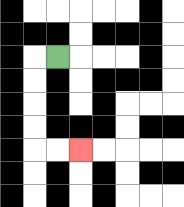{'start': '[2, 2]', 'end': '[3, 6]', 'path_directions': 'L,D,D,D,D,R,R', 'path_coordinates': '[[2, 2], [1, 2], [1, 3], [1, 4], [1, 5], [1, 6], [2, 6], [3, 6]]'}